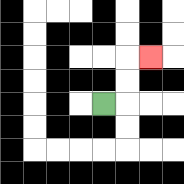{'start': '[4, 4]', 'end': '[6, 2]', 'path_directions': 'R,U,U,R', 'path_coordinates': '[[4, 4], [5, 4], [5, 3], [5, 2], [6, 2]]'}